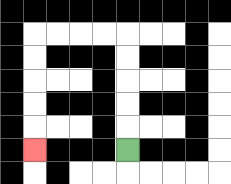{'start': '[5, 6]', 'end': '[1, 6]', 'path_directions': 'U,U,U,U,U,L,L,L,L,D,D,D,D,D', 'path_coordinates': '[[5, 6], [5, 5], [5, 4], [5, 3], [5, 2], [5, 1], [4, 1], [3, 1], [2, 1], [1, 1], [1, 2], [1, 3], [1, 4], [1, 5], [1, 6]]'}